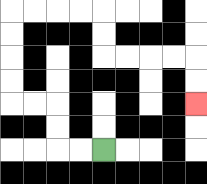{'start': '[4, 6]', 'end': '[8, 4]', 'path_directions': 'L,L,U,U,L,L,U,U,U,U,R,R,R,R,D,D,R,R,R,R,D,D', 'path_coordinates': '[[4, 6], [3, 6], [2, 6], [2, 5], [2, 4], [1, 4], [0, 4], [0, 3], [0, 2], [0, 1], [0, 0], [1, 0], [2, 0], [3, 0], [4, 0], [4, 1], [4, 2], [5, 2], [6, 2], [7, 2], [8, 2], [8, 3], [8, 4]]'}